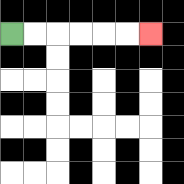{'start': '[0, 1]', 'end': '[6, 1]', 'path_directions': 'R,R,R,R,R,R', 'path_coordinates': '[[0, 1], [1, 1], [2, 1], [3, 1], [4, 1], [5, 1], [6, 1]]'}